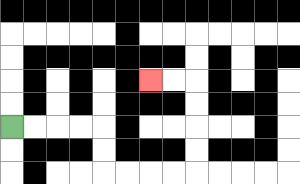{'start': '[0, 5]', 'end': '[6, 3]', 'path_directions': 'R,R,R,R,D,D,R,R,R,R,U,U,U,U,L,L', 'path_coordinates': '[[0, 5], [1, 5], [2, 5], [3, 5], [4, 5], [4, 6], [4, 7], [5, 7], [6, 7], [7, 7], [8, 7], [8, 6], [8, 5], [8, 4], [8, 3], [7, 3], [6, 3]]'}